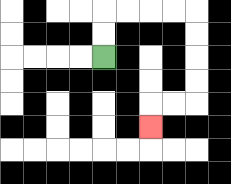{'start': '[4, 2]', 'end': '[6, 5]', 'path_directions': 'U,U,R,R,R,R,D,D,D,D,L,L,D', 'path_coordinates': '[[4, 2], [4, 1], [4, 0], [5, 0], [6, 0], [7, 0], [8, 0], [8, 1], [8, 2], [8, 3], [8, 4], [7, 4], [6, 4], [6, 5]]'}